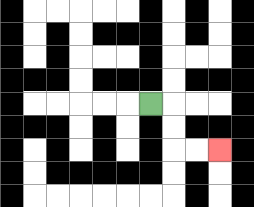{'start': '[6, 4]', 'end': '[9, 6]', 'path_directions': 'R,D,D,R,R', 'path_coordinates': '[[6, 4], [7, 4], [7, 5], [7, 6], [8, 6], [9, 6]]'}